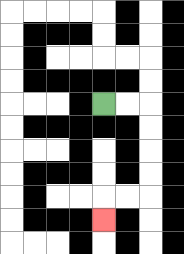{'start': '[4, 4]', 'end': '[4, 9]', 'path_directions': 'R,R,D,D,D,D,L,L,D', 'path_coordinates': '[[4, 4], [5, 4], [6, 4], [6, 5], [6, 6], [6, 7], [6, 8], [5, 8], [4, 8], [4, 9]]'}